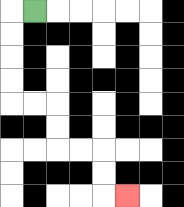{'start': '[1, 0]', 'end': '[5, 8]', 'path_directions': 'L,D,D,D,D,R,R,D,D,R,R,D,D,R', 'path_coordinates': '[[1, 0], [0, 0], [0, 1], [0, 2], [0, 3], [0, 4], [1, 4], [2, 4], [2, 5], [2, 6], [3, 6], [4, 6], [4, 7], [4, 8], [5, 8]]'}